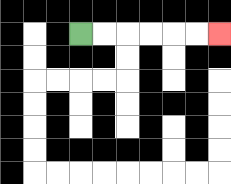{'start': '[3, 1]', 'end': '[9, 1]', 'path_directions': 'R,R,R,R,R,R', 'path_coordinates': '[[3, 1], [4, 1], [5, 1], [6, 1], [7, 1], [8, 1], [9, 1]]'}